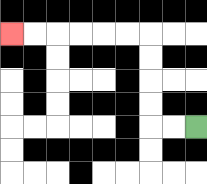{'start': '[8, 5]', 'end': '[0, 1]', 'path_directions': 'L,L,U,U,U,U,L,L,L,L,L,L', 'path_coordinates': '[[8, 5], [7, 5], [6, 5], [6, 4], [6, 3], [6, 2], [6, 1], [5, 1], [4, 1], [3, 1], [2, 1], [1, 1], [0, 1]]'}